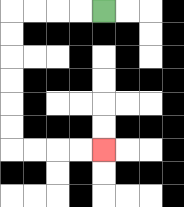{'start': '[4, 0]', 'end': '[4, 6]', 'path_directions': 'L,L,L,L,D,D,D,D,D,D,R,R,R,R', 'path_coordinates': '[[4, 0], [3, 0], [2, 0], [1, 0], [0, 0], [0, 1], [0, 2], [0, 3], [0, 4], [0, 5], [0, 6], [1, 6], [2, 6], [3, 6], [4, 6]]'}